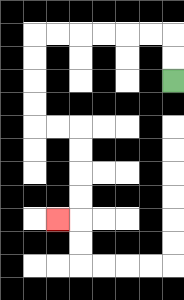{'start': '[7, 3]', 'end': '[2, 9]', 'path_directions': 'U,U,L,L,L,L,L,L,D,D,D,D,R,R,D,D,D,D,L', 'path_coordinates': '[[7, 3], [7, 2], [7, 1], [6, 1], [5, 1], [4, 1], [3, 1], [2, 1], [1, 1], [1, 2], [1, 3], [1, 4], [1, 5], [2, 5], [3, 5], [3, 6], [3, 7], [3, 8], [3, 9], [2, 9]]'}